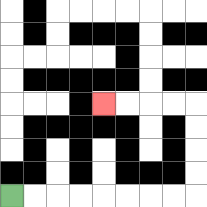{'start': '[0, 8]', 'end': '[4, 4]', 'path_directions': 'R,R,R,R,R,R,R,R,U,U,U,U,L,L,L,L', 'path_coordinates': '[[0, 8], [1, 8], [2, 8], [3, 8], [4, 8], [5, 8], [6, 8], [7, 8], [8, 8], [8, 7], [8, 6], [8, 5], [8, 4], [7, 4], [6, 4], [5, 4], [4, 4]]'}